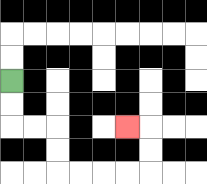{'start': '[0, 3]', 'end': '[5, 5]', 'path_directions': 'D,D,R,R,D,D,R,R,R,R,U,U,L', 'path_coordinates': '[[0, 3], [0, 4], [0, 5], [1, 5], [2, 5], [2, 6], [2, 7], [3, 7], [4, 7], [5, 7], [6, 7], [6, 6], [6, 5], [5, 5]]'}